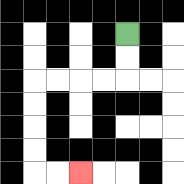{'start': '[5, 1]', 'end': '[3, 7]', 'path_directions': 'D,D,L,L,L,L,D,D,D,D,R,R', 'path_coordinates': '[[5, 1], [5, 2], [5, 3], [4, 3], [3, 3], [2, 3], [1, 3], [1, 4], [1, 5], [1, 6], [1, 7], [2, 7], [3, 7]]'}